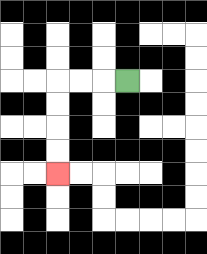{'start': '[5, 3]', 'end': '[2, 7]', 'path_directions': 'L,L,L,D,D,D,D', 'path_coordinates': '[[5, 3], [4, 3], [3, 3], [2, 3], [2, 4], [2, 5], [2, 6], [2, 7]]'}